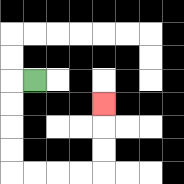{'start': '[1, 3]', 'end': '[4, 4]', 'path_directions': 'L,D,D,D,D,R,R,R,R,U,U,U', 'path_coordinates': '[[1, 3], [0, 3], [0, 4], [0, 5], [0, 6], [0, 7], [1, 7], [2, 7], [3, 7], [4, 7], [4, 6], [4, 5], [4, 4]]'}